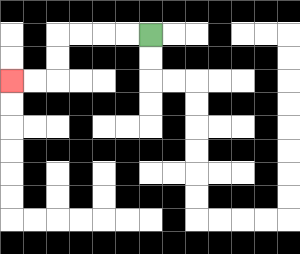{'start': '[6, 1]', 'end': '[0, 3]', 'path_directions': 'L,L,L,L,D,D,L,L', 'path_coordinates': '[[6, 1], [5, 1], [4, 1], [3, 1], [2, 1], [2, 2], [2, 3], [1, 3], [0, 3]]'}